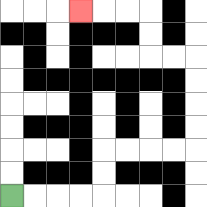{'start': '[0, 8]', 'end': '[3, 0]', 'path_directions': 'R,R,R,R,U,U,R,R,R,R,U,U,U,U,L,L,U,U,L,L,L', 'path_coordinates': '[[0, 8], [1, 8], [2, 8], [3, 8], [4, 8], [4, 7], [4, 6], [5, 6], [6, 6], [7, 6], [8, 6], [8, 5], [8, 4], [8, 3], [8, 2], [7, 2], [6, 2], [6, 1], [6, 0], [5, 0], [4, 0], [3, 0]]'}